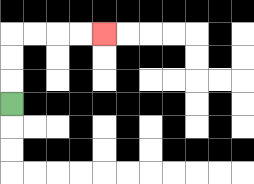{'start': '[0, 4]', 'end': '[4, 1]', 'path_directions': 'U,U,U,R,R,R,R', 'path_coordinates': '[[0, 4], [0, 3], [0, 2], [0, 1], [1, 1], [2, 1], [3, 1], [4, 1]]'}